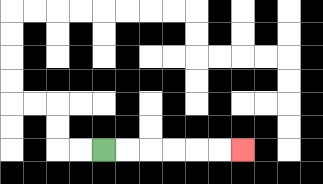{'start': '[4, 6]', 'end': '[10, 6]', 'path_directions': 'R,R,R,R,R,R', 'path_coordinates': '[[4, 6], [5, 6], [6, 6], [7, 6], [8, 6], [9, 6], [10, 6]]'}